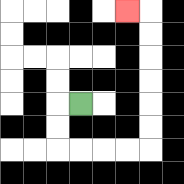{'start': '[3, 4]', 'end': '[5, 0]', 'path_directions': 'L,D,D,R,R,R,R,U,U,U,U,U,U,L', 'path_coordinates': '[[3, 4], [2, 4], [2, 5], [2, 6], [3, 6], [4, 6], [5, 6], [6, 6], [6, 5], [6, 4], [6, 3], [6, 2], [6, 1], [6, 0], [5, 0]]'}